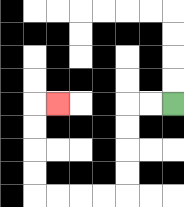{'start': '[7, 4]', 'end': '[2, 4]', 'path_directions': 'L,L,D,D,D,D,L,L,L,L,U,U,U,U,R', 'path_coordinates': '[[7, 4], [6, 4], [5, 4], [5, 5], [5, 6], [5, 7], [5, 8], [4, 8], [3, 8], [2, 8], [1, 8], [1, 7], [1, 6], [1, 5], [1, 4], [2, 4]]'}